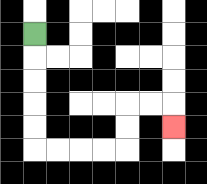{'start': '[1, 1]', 'end': '[7, 5]', 'path_directions': 'D,D,D,D,D,R,R,R,R,U,U,R,R,D', 'path_coordinates': '[[1, 1], [1, 2], [1, 3], [1, 4], [1, 5], [1, 6], [2, 6], [3, 6], [4, 6], [5, 6], [5, 5], [5, 4], [6, 4], [7, 4], [7, 5]]'}